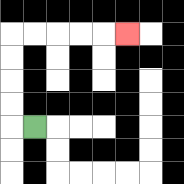{'start': '[1, 5]', 'end': '[5, 1]', 'path_directions': 'L,U,U,U,U,R,R,R,R,R', 'path_coordinates': '[[1, 5], [0, 5], [0, 4], [0, 3], [0, 2], [0, 1], [1, 1], [2, 1], [3, 1], [4, 1], [5, 1]]'}